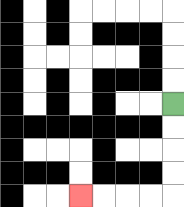{'start': '[7, 4]', 'end': '[3, 8]', 'path_directions': 'D,D,D,D,L,L,L,L', 'path_coordinates': '[[7, 4], [7, 5], [7, 6], [7, 7], [7, 8], [6, 8], [5, 8], [4, 8], [3, 8]]'}